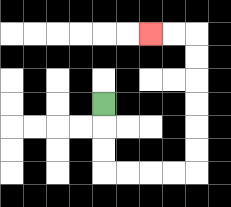{'start': '[4, 4]', 'end': '[6, 1]', 'path_directions': 'D,D,D,R,R,R,R,U,U,U,U,U,U,L,L', 'path_coordinates': '[[4, 4], [4, 5], [4, 6], [4, 7], [5, 7], [6, 7], [7, 7], [8, 7], [8, 6], [8, 5], [8, 4], [8, 3], [8, 2], [8, 1], [7, 1], [6, 1]]'}